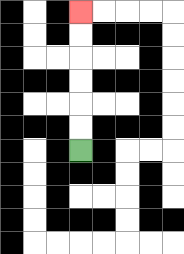{'start': '[3, 6]', 'end': '[3, 0]', 'path_directions': 'U,U,U,U,U,U', 'path_coordinates': '[[3, 6], [3, 5], [3, 4], [3, 3], [3, 2], [3, 1], [3, 0]]'}